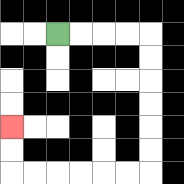{'start': '[2, 1]', 'end': '[0, 5]', 'path_directions': 'R,R,R,R,D,D,D,D,D,D,L,L,L,L,L,L,U,U', 'path_coordinates': '[[2, 1], [3, 1], [4, 1], [5, 1], [6, 1], [6, 2], [6, 3], [6, 4], [6, 5], [6, 6], [6, 7], [5, 7], [4, 7], [3, 7], [2, 7], [1, 7], [0, 7], [0, 6], [0, 5]]'}